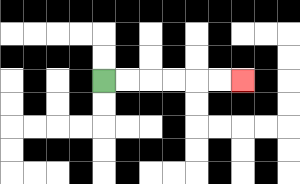{'start': '[4, 3]', 'end': '[10, 3]', 'path_directions': 'R,R,R,R,R,R', 'path_coordinates': '[[4, 3], [5, 3], [6, 3], [7, 3], [8, 3], [9, 3], [10, 3]]'}